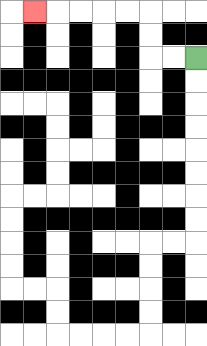{'start': '[8, 2]', 'end': '[1, 0]', 'path_directions': 'L,L,U,U,L,L,L,L,L', 'path_coordinates': '[[8, 2], [7, 2], [6, 2], [6, 1], [6, 0], [5, 0], [4, 0], [3, 0], [2, 0], [1, 0]]'}